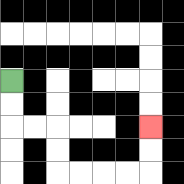{'start': '[0, 3]', 'end': '[6, 5]', 'path_directions': 'D,D,R,R,D,D,R,R,R,R,U,U', 'path_coordinates': '[[0, 3], [0, 4], [0, 5], [1, 5], [2, 5], [2, 6], [2, 7], [3, 7], [4, 7], [5, 7], [6, 7], [6, 6], [6, 5]]'}